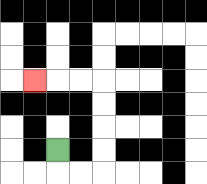{'start': '[2, 6]', 'end': '[1, 3]', 'path_directions': 'D,R,R,U,U,U,U,L,L,L', 'path_coordinates': '[[2, 6], [2, 7], [3, 7], [4, 7], [4, 6], [4, 5], [4, 4], [4, 3], [3, 3], [2, 3], [1, 3]]'}